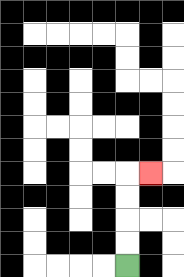{'start': '[5, 11]', 'end': '[6, 7]', 'path_directions': 'U,U,U,U,R', 'path_coordinates': '[[5, 11], [5, 10], [5, 9], [5, 8], [5, 7], [6, 7]]'}